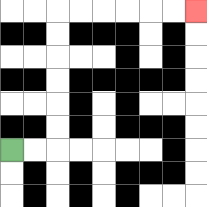{'start': '[0, 6]', 'end': '[8, 0]', 'path_directions': 'R,R,U,U,U,U,U,U,R,R,R,R,R,R', 'path_coordinates': '[[0, 6], [1, 6], [2, 6], [2, 5], [2, 4], [2, 3], [2, 2], [2, 1], [2, 0], [3, 0], [4, 0], [5, 0], [6, 0], [7, 0], [8, 0]]'}